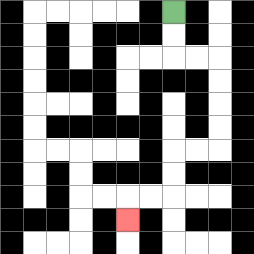{'start': '[7, 0]', 'end': '[5, 9]', 'path_directions': 'D,D,R,R,D,D,D,D,L,L,D,D,L,L,D', 'path_coordinates': '[[7, 0], [7, 1], [7, 2], [8, 2], [9, 2], [9, 3], [9, 4], [9, 5], [9, 6], [8, 6], [7, 6], [7, 7], [7, 8], [6, 8], [5, 8], [5, 9]]'}